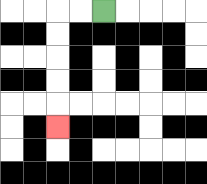{'start': '[4, 0]', 'end': '[2, 5]', 'path_directions': 'L,L,D,D,D,D,D', 'path_coordinates': '[[4, 0], [3, 0], [2, 0], [2, 1], [2, 2], [2, 3], [2, 4], [2, 5]]'}